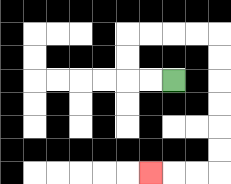{'start': '[7, 3]', 'end': '[6, 7]', 'path_directions': 'L,L,U,U,R,R,R,R,D,D,D,D,D,D,L,L,L', 'path_coordinates': '[[7, 3], [6, 3], [5, 3], [5, 2], [5, 1], [6, 1], [7, 1], [8, 1], [9, 1], [9, 2], [9, 3], [9, 4], [9, 5], [9, 6], [9, 7], [8, 7], [7, 7], [6, 7]]'}